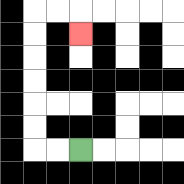{'start': '[3, 6]', 'end': '[3, 1]', 'path_directions': 'L,L,U,U,U,U,U,U,R,R,D', 'path_coordinates': '[[3, 6], [2, 6], [1, 6], [1, 5], [1, 4], [1, 3], [1, 2], [1, 1], [1, 0], [2, 0], [3, 0], [3, 1]]'}